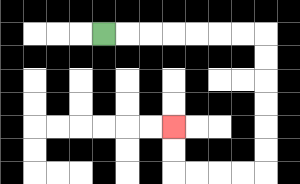{'start': '[4, 1]', 'end': '[7, 5]', 'path_directions': 'R,R,R,R,R,R,R,D,D,D,D,D,D,L,L,L,L,U,U', 'path_coordinates': '[[4, 1], [5, 1], [6, 1], [7, 1], [8, 1], [9, 1], [10, 1], [11, 1], [11, 2], [11, 3], [11, 4], [11, 5], [11, 6], [11, 7], [10, 7], [9, 7], [8, 7], [7, 7], [7, 6], [7, 5]]'}